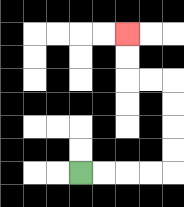{'start': '[3, 7]', 'end': '[5, 1]', 'path_directions': 'R,R,R,R,U,U,U,U,L,L,U,U', 'path_coordinates': '[[3, 7], [4, 7], [5, 7], [6, 7], [7, 7], [7, 6], [7, 5], [7, 4], [7, 3], [6, 3], [5, 3], [5, 2], [5, 1]]'}